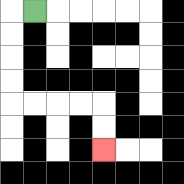{'start': '[1, 0]', 'end': '[4, 6]', 'path_directions': 'L,D,D,D,D,R,R,R,R,D,D', 'path_coordinates': '[[1, 0], [0, 0], [0, 1], [0, 2], [0, 3], [0, 4], [1, 4], [2, 4], [3, 4], [4, 4], [4, 5], [4, 6]]'}